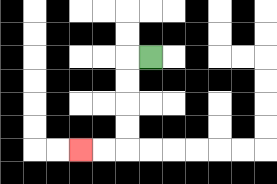{'start': '[6, 2]', 'end': '[3, 6]', 'path_directions': 'L,D,D,D,D,L,L', 'path_coordinates': '[[6, 2], [5, 2], [5, 3], [5, 4], [5, 5], [5, 6], [4, 6], [3, 6]]'}